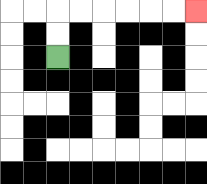{'start': '[2, 2]', 'end': '[8, 0]', 'path_directions': 'U,U,R,R,R,R,R,R', 'path_coordinates': '[[2, 2], [2, 1], [2, 0], [3, 0], [4, 0], [5, 0], [6, 0], [7, 0], [8, 0]]'}